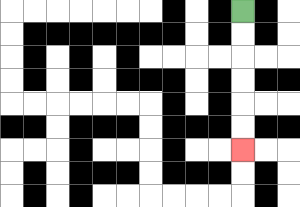{'start': '[10, 0]', 'end': '[10, 6]', 'path_directions': 'D,D,D,D,D,D', 'path_coordinates': '[[10, 0], [10, 1], [10, 2], [10, 3], [10, 4], [10, 5], [10, 6]]'}